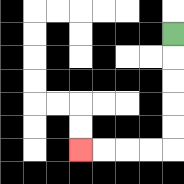{'start': '[7, 1]', 'end': '[3, 6]', 'path_directions': 'D,D,D,D,D,L,L,L,L', 'path_coordinates': '[[7, 1], [7, 2], [7, 3], [7, 4], [7, 5], [7, 6], [6, 6], [5, 6], [4, 6], [3, 6]]'}